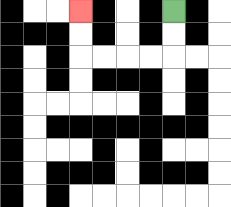{'start': '[7, 0]', 'end': '[3, 0]', 'path_directions': 'D,D,L,L,L,L,U,U', 'path_coordinates': '[[7, 0], [7, 1], [7, 2], [6, 2], [5, 2], [4, 2], [3, 2], [3, 1], [3, 0]]'}